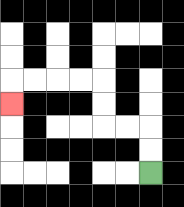{'start': '[6, 7]', 'end': '[0, 4]', 'path_directions': 'U,U,L,L,U,U,L,L,L,L,D', 'path_coordinates': '[[6, 7], [6, 6], [6, 5], [5, 5], [4, 5], [4, 4], [4, 3], [3, 3], [2, 3], [1, 3], [0, 3], [0, 4]]'}